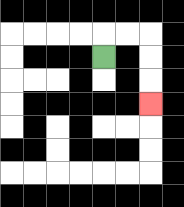{'start': '[4, 2]', 'end': '[6, 4]', 'path_directions': 'U,R,R,D,D,D', 'path_coordinates': '[[4, 2], [4, 1], [5, 1], [6, 1], [6, 2], [6, 3], [6, 4]]'}